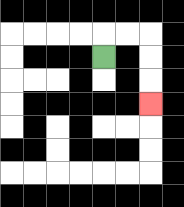{'start': '[4, 2]', 'end': '[6, 4]', 'path_directions': 'U,R,R,D,D,D', 'path_coordinates': '[[4, 2], [4, 1], [5, 1], [6, 1], [6, 2], [6, 3], [6, 4]]'}